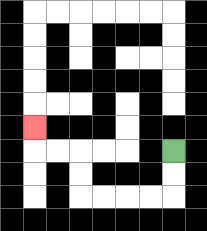{'start': '[7, 6]', 'end': '[1, 5]', 'path_directions': 'D,D,L,L,L,L,U,U,L,L,U', 'path_coordinates': '[[7, 6], [7, 7], [7, 8], [6, 8], [5, 8], [4, 8], [3, 8], [3, 7], [3, 6], [2, 6], [1, 6], [1, 5]]'}